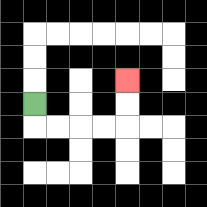{'start': '[1, 4]', 'end': '[5, 3]', 'path_directions': 'D,R,R,R,R,U,U', 'path_coordinates': '[[1, 4], [1, 5], [2, 5], [3, 5], [4, 5], [5, 5], [5, 4], [5, 3]]'}